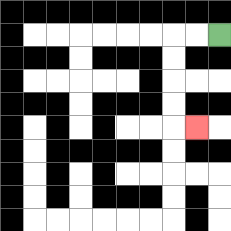{'start': '[9, 1]', 'end': '[8, 5]', 'path_directions': 'L,L,D,D,D,D,R', 'path_coordinates': '[[9, 1], [8, 1], [7, 1], [7, 2], [7, 3], [7, 4], [7, 5], [8, 5]]'}